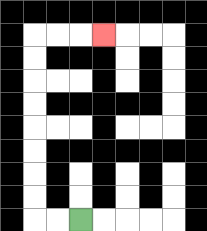{'start': '[3, 9]', 'end': '[4, 1]', 'path_directions': 'L,L,U,U,U,U,U,U,U,U,R,R,R', 'path_coordinates': '[[3, 9], [2, 9], [1, 9], [1, 8], [1, 7], [1, 6], [1, 5], [1, 4], [1, 3], [1, 2], [1, 1], [2, 1], [3, 1], [4, 1]]'}